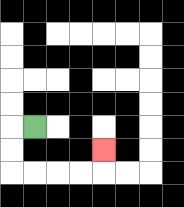{'start': '[1, 5]', 'end': '[4, 6]', 'path_directions': 'L,D,D,R,R,R,R,U', 'path_coordinates': '[[1, 5], [0, 5], [0, 6], [0, 7], [1, 7], [2, 7], [3, 7], [4, 7], [4, 6]]'}